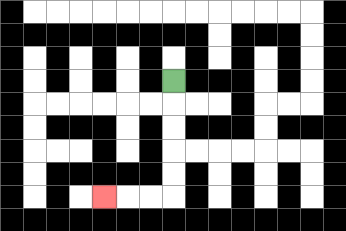{'start': '[7, 3]', 'end': '[4, 8]', 'path_directions': 'D,D,D,D,D,L,L,L', 'path_coordinates': '[[7, 3], [7, 4], [7, 5], [7, 6], [7, 7], [7, 8], [6, 8], [5, 8], [4, 8]]'}